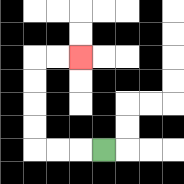{'start': '[4, 6]', 'end': '[3, 2]', 'path_directions': 'L,L,L,U,U,U,U,R,R', 'path_coordinates': '[[4, 6], [3, 6], [2, 6], [1, 6], [1, 5], [1, 4], [1, 3], [1, 2], [2, 2], [3, 2]]'}